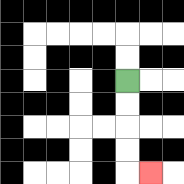{'start': '[5, 3]', 'end': '[6, 7]', 'path_directions': 'D,D,D,D,R', 'path_coordinates': '[[5, 3], [5, 4], [5, 5], [5, 6], [5, 7], [6, 7]]'}